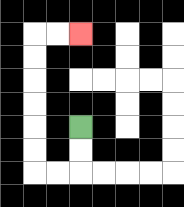{'start': '[3, 5]', 'end': '[3, 1]', 'path_directions': 'D,D,L,L,U,U,U,U,U,U,R,R', 'path_coordinates': '[[3, 5], [3, 6], [3, 7], [2, 7], [1, 7], [1, 6], [1, 5], [1, 4], [1, 3], [1, 2], [1, 1], [2, 1], [3, 1]]'}